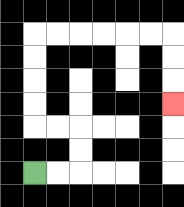{'start': '[1, 7]', 'end': '[7, 4]', 'path_directions': 'R,R,U,U,L,L,U,U,U,U,R,R,R,R,R,R,D,D,D', 'path_coordinates': '[[1, 7], [2, 7], [3, 7], [3, 6], [3, 5], [2, 5], [1, 5], [1, 4], [1, 3], [1, 2], [1, 1], [2, 1], [3, 1], [4, 1], [5, 1], [6, 1], [7, 1], [7, 2], [7, 3], [7, 4]]'}